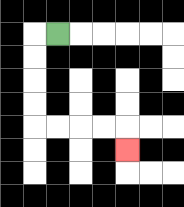{'start': '[2, 1]', 'end': '[5, 6]', 'path_directions': 'L,D,D,D,D,R,R,R,R,D', 'path_coordinates': '[[2, 1], [1, 1], [1, 2], [1, 3], [1, 4], [1, 5], [2, 5], [3, 5], [4, 5], [5, 5], [5, 6]]'}